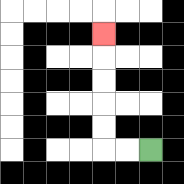{'start': '[6, 6]', 'end': '[4, 1]', 'path_directions': 'L,L,U,U,U,U,U', 'path_coordinates': '[[6, 6], [5, 6], [4, 6], [4, 5], [4, 4], [4, 3], [4, 2], [4, 1]]'}